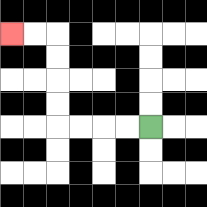{'start': '[6, 5]', 'end': '[0, 1]', 'path_directions': 'L,L,L,L,U,U,U,U,L,L', 'path_coordinates': '[[6, 5], [5, 5], [4, 5], [3, 5], [2, 5], [2, 4], [2, 3], [2, 2], [2, 1], [1, 1], [0, 1]]'}